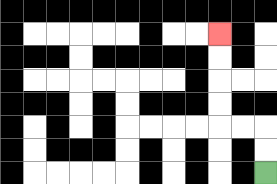{'start': '[11, 7]', 'end': '[9, 1]', 'path_directions': 'U,U,L,L,U,U,U,U', 'path_coordinates': '[[11, 7], [11, 6], [11, 5], [10, 5], [9, 5], [9, 4], [9, 3], [9, 2], [9, 1]]'}